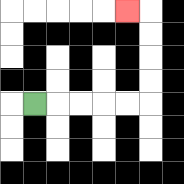{'start': '[1, 4]', 'end': '[5, 0]', 'path_directions': 'R,R,R,R,R,U,U,U,U,L', 'path_coordinates': '[[1, 4], [2, 4], [3, 4], [4, 4], [5, 4], [6, 4], [6, 3], [6, 2], [6, 1], [6, 0], [5, 0]]'}